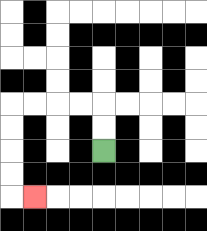{'start': '[4, 6]', 'end': '[1, 8]', 'path_directions': 'U,U,L,L,L,L,D,D,D,D,R', 'path_coordinates': '[[4, 6], [4, 5], [4, 4], [3, 4], [2, 4], [1, 4], [0, 4], [0, 5], [0, 6], [0, 7], [0, 8], [1, 8]]'}